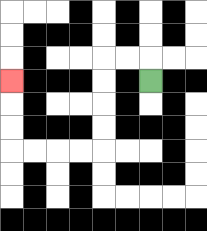{'start': '[6, 3]', 'end': '[0, 3]', 'path_directions': 'U,L,L,D,D,D,D,L,L,L,L,U,U,U', 'path_coordinates': '[[6, 3], [6, 2], [5, 2], [4, 2], [4, 3], [4, 4], [4, 5], [4, 6], [3, 6], [2, 6], [1, 6], [0, 6], [0, 5], [0, 4], [0, 3]]'}